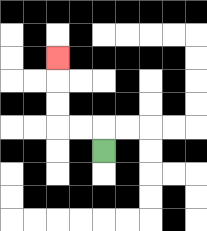{'start': '[4, 6]', 'end': '[2, 2]', 'path_directions': 'U,L,L,U,U,U', 'path_coordinates': '[[4, 6], [4, 5], [3, 5], [2, 5], [2, 4], [2, 3], [2, 2]]'}